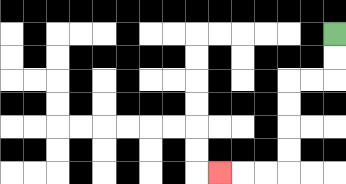{'start': '[14, 1]', 'end': '[9, 7]', 'path_directions': 'D,D,L,L,D,D,D,D,L,L,L', 'path_coordinates': '[[14, 1], [14, 2], [14, 3], [13, 3], [12, 3], [12, 4], [12, 5], [12, 6], [12, 7], [11, 7], [10, 7], [9, 7]]'}